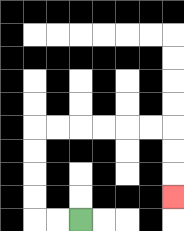{'start': '[3, 9]', 'end': '[7, 8]', 'path_directions': 'L,L,U,U,U,U,R,R,R,R,R,R,D,D,D', 'path_coordinates': '[[3, 9], [2, 9], [1, 9], [1, 8], [1, 7], [1, 6], [1, 5], [2, 5], [3, 5], [4, 5], [5, 5], [6, 5], [7, 5], [7, 6], [7, 7], [7, 8]]'}